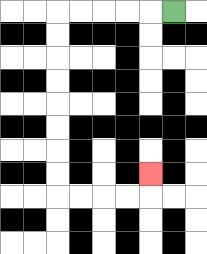{'start': '[7, 0]', 'end': '[6, 7]', 'path_directions': 'L,L,L,L,L,D,D,D,D,D,D,D,D,R,R,R,R,U', 'path_coordinates': '[[7, 0], [6, 0], [5, 0], [4, 0], [3, 0], [2, 0], [2, 1], [2, 2], [2, 3], [2, 4], [2, 5], [2, 6], [2, 7], [2, 8], [3, 8], [4, 8], [5, 8], [6, 8], [6, 7]]'}